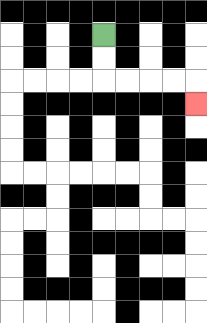{'start': '[4, 1]', 'end': '[8, 4]', 'path_directions': 'D,D,R,R,R,R,D', 'path_coordinates': '[[4, 1], [4, 2], [4, 3], [5, 3], [6, 3], [7, 3], [8, 3], [8, 4]]'}